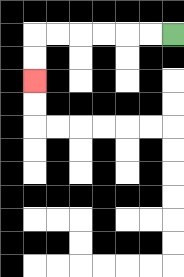{'start': '[7, 1]', 'end': '[1, 3]', 'path_directions': 'L,L,L,L,L,L,D,D', 'path_coordinates': '[[7, 1], [6, 1], [5, 1], [4, 1], [3, 1], [2, 1], [1, 1], [1, 2], [1, 3]]'}